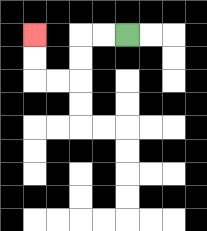{'start': '[5, 1]', 'end': '[1, 1]', 'path_directions': 'L,L,D,D,L,L,U,U', 'path_coordinates': '[[5, 1], [4, 1], [3, 1], [3, 2], [3, 3], [2, 3], [1, 3], [1, 2], [1, 1]]'}